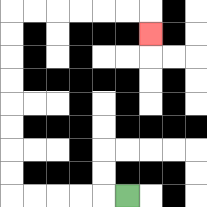{'start': '[5, 8]', 'end': '[6, 1]', 'path_directions': 'L,L,L,L,L,U,U,U,U,U,U,U,U,R,R,R,R,R,R,D', 'path_coordinates': '[[5, 8], [4, 8], [3, 8], [2, 8], [1, 8], [0, 8], [0, 7], [0, 6], [0, 5], [0, 4], [0, 3], [0, 2], [0, 1], [0, 0], [1, 0], [2, 0], [3, 0], [4, 0], [5, 0], [6, 0], [6, 1]]'}